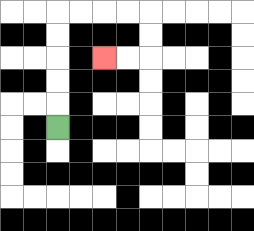{'start': '[2, 5]', 'end': '[4, 2]', 'path_directions': 'U,U,U,U,U,R,R,R,R,D,D,L,L', 'path_coordinates': '[[2, 5], [2, 4], [2, 3], [2, 2], [2, 1], [2, 0], [3, 0], [4, 0], [5, 0], [6, 0], [6, 1], [6, 2], [5, 2], [4, 2]]'}